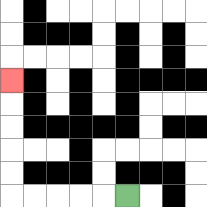{'start': '[5, 8]', 'end': '[0, 3]', 'path_directions': 'L,L,L,L,L,U,U,U,U,U', 'path_coordinates': '[[5, 8], [4, 8], [3, 8], [2, 8], [1, 8], [0, 8], [0, 7], [0, 6], [0, 5], [0, 4], [0, 3]]'}